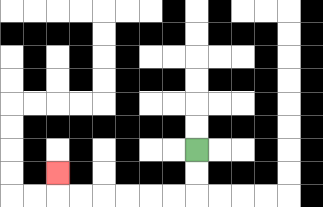{'start': '[8, 6]', 'end': '[2, 7]', 'path_directions': 'D,D,L,L,L,L,L,L,U', 'path_coordinates': '[[8, 6], [8, 7], [8, 8], [7, 8], [6, 8], [5, 8], [4, 8], [3, 8], [2, 8], [2, 7]]'}